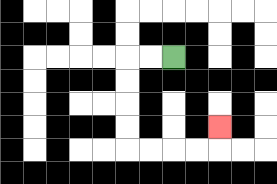{'start': '[7, 2]', 'end': '[9, 5]', 'path_directions': 'L,L,D,D,D,D,R,R,R,R,U', 'path_coordinates': '[[7, 2], [6, 2], [5, 2], [5, 3], [5, 4], [5, 5], [5, 6], [6, 6], [7, 6], [8, 6], [9, 6], [9, 5]]'}